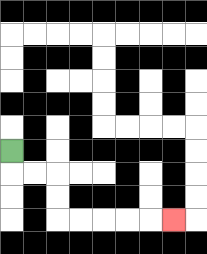{'start': '[0, 6]', 'end': '[7, 9]', 'path_directions': 'D,R,R,D,D,R,R,R,R,R', 'path_coordinates': '[[0, 6], [0, 7], [1, 7], [2, 7], [2, 8], [2, 9], [3, 9], [4, 9], [5, 9], [6, 9], [7, 9]]'}